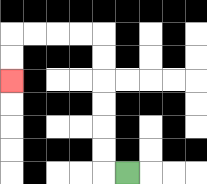{'start': '[5, 7]', 'end': '[0, 3]', 'path_directions': 'L,U,U,U,U,U,U,L,L,L,L,D,D', 'path_coordinates': '[[5, 7], [4, 7], [4, 6], [4, 5], [4, 4], [4, 3], [4, 2], [4, 1], [3, 1], [2, 1], [1, 1], [0, 1], [0, 2], [0, 3]]'}